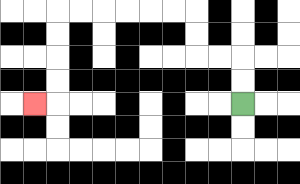{'start': '[10, 4]', 'end': '[1, 4]', 'path_directions': 'U,U,L,L,U,U,L,L,L,L,L,L,D,D,D,D,L', 'path_coordinates': '[[10, 4], [10, 3], [10, 2], [9, 2], [8, 2], [8, 1], [8, 0], [7, 0], [6, 0], [5, 0], [4, 0], [3, 0], [2, 0], [2, 1], [2, 2], [2, 3], [2, 4], [1, 4]]'}